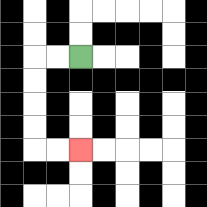{'start': '[3, 2]', 'end': '[3, 6]', 'path_directions': 'L,L,D,D,D,D,R,R', 'path_coordinates': '[[3, 2], [2, 2], [1, 2], [1, 3], [1, 4], [1, 5], [1, 6], [2, 6], [3, 6]]'}